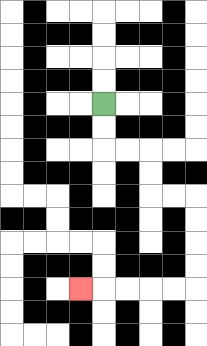{'start': '[4, 4]', 'end': '[3, 12]', 'path_directions': 'D,D,R,R,D,D,R,R,D,D,D,D,L,L,L,L,L', 'path_coordinates': '[[4, 4], [4, 5], [4, 6], [5, 6], [6, 6], [6, 7], [6, 8], [7, 8], [8, 8], [8, 9], [8, 10], [8, 11], [8, 12], [7, 12], [6, 12], [5, 12], [4, 12], [3, 12]]'}